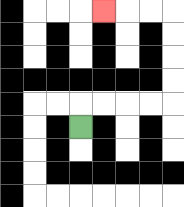{'start': '[3, 5]', 'end': '[4, 0]', 'path_directions': 'U,R,R,R,R,U,U,U,U,L,L,L', 'path_coordinates': '[[3, 5], [3, 4], [4, 4], [5, 4], [6, 4], [7, 4], [7, 3], [7, 2], [7, 1], [7, 0], [6, 0], [5, 0], [4, 0]]'}